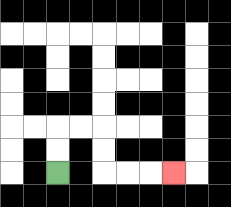{'start': '[2, 7]', 'end': '[7, 7]', 'path_directions': 'U,U,R,R,D,D,R,R,R', 'path_coordinates': '[[2, 7], [2, 6], [2, 5], [3, 5], [4, 5], [4, 6], [4, 7], [5, 7], [6, 7], [7, 7]]'}